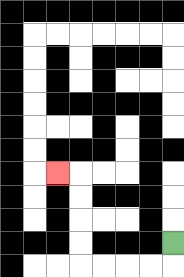{'start': '[7, 10]', 'end': '[2, 7]', 'path_directions': 'D,L,L,L,L,U,U,U,U,L', 'path_coordinates': '[[7, 10], [7, 11], [6, 11], [5, 11], [4, 11], [3, 11], [3, 10], [3, 9], [3, 8], [3, 7], [2, 7]]'}